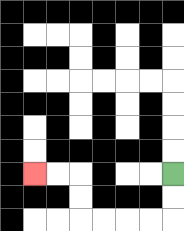{'start': '[7, 7]', 'end': '[1, 7]', 'path_directions': 'D,D,L,L,L,L,U,U,L,L', 'path_coordinates': '[[7, 7], [7, 8], [7, 9], [6, 9], [5, 9], [4, 9], [3, 9], [3, 8], [3, 7], [2, 7], [1, 7]]'}